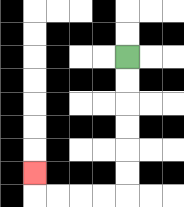{'start': '[5, 2]', 'end': '[1, 7]', 'path_directions': 'D,D,D,D,D,D,L,L,L,L,U', 'path_coordinates': '[[5, 2], [5, 3], [5, 4], [5, 5], [5, 6], [5, 7], [5, 8], [4, 8], [3, 8], [2, 8], [1, 8], [1, 7]]'}